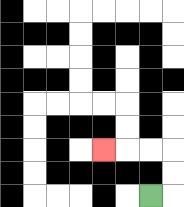{'start': '[6, 8]', 'end': '[4, 6]', 'path_directions': 'R,U,U,L,L,L', 'path_coordinates': '[[6, 8], [7, 8], [7, 7], [7, 6], [6, 6], [5, 6], [4, 6]]'}